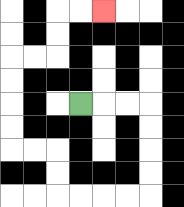{'start': '[3, 4]', 'end': '[4, 0]', 'path_directions': 'R,R,R,D,D,D,D,L,L,L,L,U,U,L,L,U,U,U,U,R,R,U,U,R,R', 'path_coordinates': '[[3, 4], [4, 4], [5, 4], [6, 4], [6, 5], [6, 6], [6, 7], [6, 8], [5, 8], [4, 8], [3, 8], [2, 8], [2, 7], [2, 6], [1, 6], [0, 6], [0, 5], [0, 4], [0, 3], [0, 2], [1, 2], [2, 2], [2, 1], [2, 0], [3, 0], [4, 0]]'}